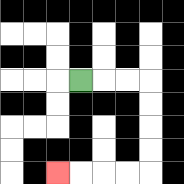{'start': '[3, 3]', 'end': '[2, 7]', 'path_directions': 'R,R,R,D,D,D,D,L,L,L,L', 'path_coordinates': '[[3, 3], [4, 3], [5, 3], [6, 3], [6, 4], [6, 5], [6, 6], [6, 7], [5, 7], [4, 7], [3, 7], [2, 7]]'}